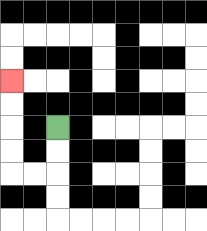{'start': '[2, 5]', 'end': '[0, 3]', 'path_directions': 'D,D,L,L,U,U,U,U', 'path_coordinates': '[[2, 5], [2, 6], [2, 7], [1, 7], [0, 7], [0, 6], [0, 5], [0, 4], [0, 3]]'}